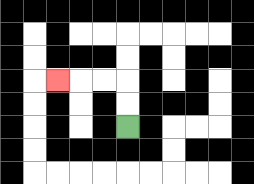{'start': '[5, 5]', 'end': '[2, 3]', 'path_directions': 'U,U,L,L,L', 'path_coordinates': '[[5, 5], [5, 4], [5, 3], [4, 3], [3, 3], [2, 3]]'}